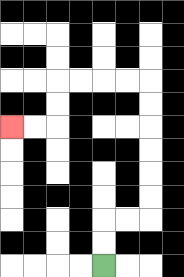{'start': '[4, 11]', 'end': '[0, 5]', 'path_directions': 'U,U,R,R,U,U,U,U,U,U,L,L,L,L,D,D,L,L', 'path_coordinates': '[[4, 11], [4, 10], [4, 9], [5, 9], [6, 9], [6, 8], [6, 7], [6, 6], [6, 5], [6, 4], [6, 3], [5, 3], [4, 3], [3, 3], [2, 3], [2, 4], [2, 5], [1, 5], [0, 5]]'}